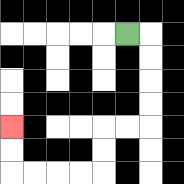{'start': '[5, 1]', 'end': '[0, 5]', 'path_directions': 'R,D,D,D,D,L,L,D,D,L,L,L,L,U,U', 'path_coordinates': '[[5, 1], [6, 1], [6, 2], [6, 3], [6, 4], [6, 5], [5, 5], [4, 5], [4, 6], [4, 7], [3, 7], [2, 7], [1, 7], [0, 7], [0, 6], [0, 5]]'}